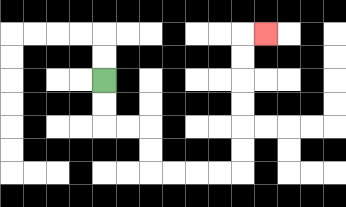{'start': '[4, 3]', 'end': '[11, 1]', 'path_directions': 'D,D,R,R,D,D,R,R,R,R,U,U,U,U,U,U,R', 'path_coordinates': '[[4, 3], [4, 4], [4, 5], [5, 5], [6, 5], [6, 6], [6, 7], [7, 7], [8, 7], [9, 7], [10, 7], [10, 6], [10, 5], [10, 4], [10, 3], [10, 2], [10, 1], [11, 1]]'}